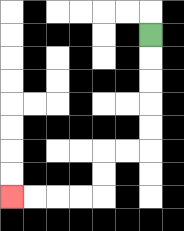{'start': '[6, 1]', 'end': '[0, 8]', 'path_directions': 'D,D,D,D,D,L,L,D,D,L,L,L,L', 'path_coordinates': '[[6, 1], [6, 2], [6, 3], [6, 4], [6, 5], [6, 6], [5, 6], [4, 6], [4, 7], [4, 8], [3, 8], [2, 8], [1, 8], [0, 8]]'}